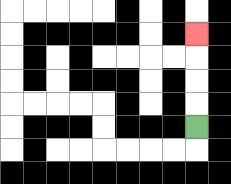{'start': '[8, 5]', 'end': '[8, 1]', 'path_directions': 'U,U,U,U', 'path_coordinates': '[[8, 5], [8, 4], [8, 3], [8, 2], [8, 1]]'}